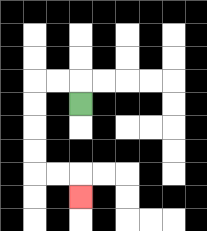{'start': '[3, 4]', 'end': '[3, 8]', 'path_directions': 'U,L,L,D,D,D,D,R,R,D', 'path_coordinates': '[[3, 4], [3, 3], [2, 3], [1, 3], [1, 4], [1, 5], [1, 6], [1, 7], [2, 7], [3, 7], [3, 8]]'}